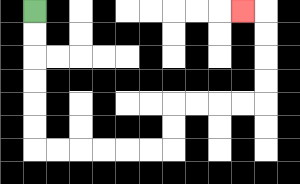{'start': '[1, 0]', 'end': '[10, 0]', 'path_directions': 'D,D,D,D,D,D,R,R,R,R,R,R,U,U,R,R,R,R,U,U,U,U,L', 'path_coordinates': '[[1, 0], [1, 1], [1, 2], [1, 3], [1, 4], [1, 5], [1, 6], [2, 6], [3, 6], [4, 6], [5, 6], [6, 6], [7, 6], [7, 5], [7, 4], [8, 4], [9, 4], [10, 4], [11, 4], [11, 3], [11, 2], [11, 1], [11, 0], [10, 0]]'}